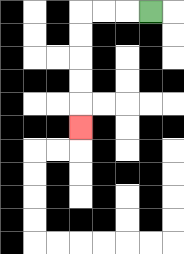{'start': '[6, 0]', 'end': '[3, 5]', 'path_directions': 'L,L,L,D,D,D,D,D', 'path_coordinates': '[[6, 0], [5, 0], [4, 0], [3, 0], [3, 1], [3, 2], [3, 3], [3, 4], [3, 5]]'}